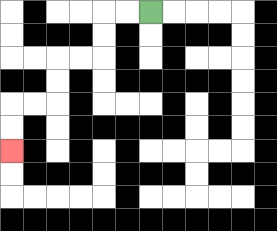{'start': '[6, 0]', 'end': '[0, 6]', 'path_directions': 'L,L,D,D,L,L,D,D,L,L,D,D', 'path_coordinates': '[[6, 0], [5, 0], [4, 0], [4, 1], [4, 2], [3, 2], [2, 2], [2, 3], [2, 4], [1, 4], [0, 4], [0, 5], [0, 6]]'}